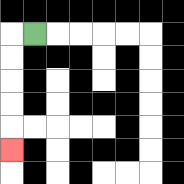{'start': '[1, 1]', 'end': '[0, 6]', 'path_directions': 'L,D,D,D,D,D', 'path_coordinates': '[[1, 1], [0, 1], [0, 2], [0, 3], [0, 4], [0, 5], [0, 6]]'}